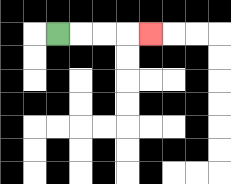{'start': '[2, 1]', 'end': '[6, 1]', 'path_directions': 'R,R,R,R', 'path_coordinates': '[[2, 1], [3, 1], [4, 1], [5, 1], [6, 1]]'}